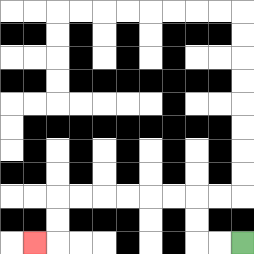{'start': '[10, 10]', 'end': '[1, 10]', 'path_directions': 'L,L,U,U,L,L,L,L,L,L,D,D,L', 'path_coordinates': '[[10, 10], [9, 10], [8, 10], [8, 9], [8, 8], [7, 8], [6, 8], [5, 8], [4, 8], [3, 8], [2, 8], [2, 9], [2, 10], [1, 10]]'}